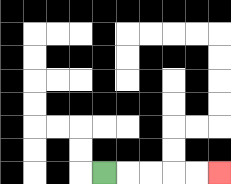{'start': '[4, 7]', 'end': '[9, 7]', 'path_directions': 'R,R,R,R,R', 'path_coordinates': '[[4, 7], [5, 7], [6, 7], [7, 7], [8, 7], [9, 7]]'}